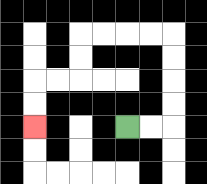{'start': '[5, 5]', 'end': '[1, 5]', 'path_directions': 'R,R,U,U,U,U,L,L,L,L,D,D,L,L,D,D', 'path_coordinates': '[[5, 5], [6, 5], [7, 5], [7, 4], [7, 3], [7, 2], [7, 1], [6, 1], [5, 1], [4, 1], [3, 1], [3, 2], [3, 3], [2, 3], [1, 3], [1, 4], [1, 5]]'}